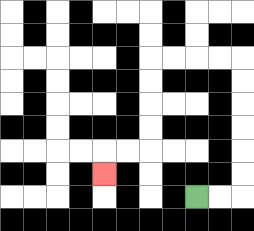{'start': '[8, 8]', 'end': '[4, 7]', 'path_directions': 'R,R,U,U,U,U,U,U,L,L,L,L,D,D,D,D,L,L,D', 'path_coordinates': '[[8, 8], [9, 8], [10, 8], [10, 7], [10, 6], [10, 5], [10, 4], [10, 3], [10, 2], [9, 2], [8, 2], [7, 2], [6, 2], [6, 3], [6, 4], [6, 5], [6, 6], [5, 6], [4, 6], [4, 7]]'}